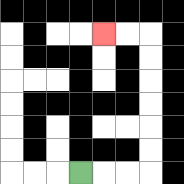{'start': '[3, 7]', 'end': '[4, 1]', 'path_directions': 'R,R,R,U,U,U,U,U,U,L,L', 'path_coordinates': '[[3, 7], [4, 7], [5, 7], [6, 7], [6, 6], [6, 5], [6, 4], [6, 3], [6, 2], [6, 1], [5, 1], [4, 1]]'}